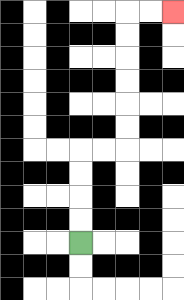{'start': '[3, 10]', 'end': '[7, 0]', 'path_directions': 'U,U,U,U,R,R,U,U,U,U,U,U,R,R', 'path_coordinates': '[[3, 10], [3, 9], [3, 8], [3, 7], [3, 6], [4, 6], [5, 6], [5, 5], [5, 4], [5, 3], [5, 2], [5, 1], [5, 0], [6, 0], [7, 0]]'}